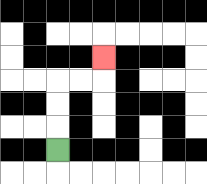{'start': '[2, 6]', 'end': '[4, 2]', 'path_directions': 'U,U,U,R,R,U', 'path_coordinates': '[[2, 6], [2, 5], [2, 4], [2, 3], [3, 3], [4, 3], [4, 2]]'}